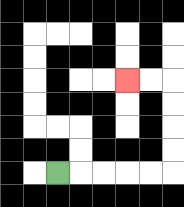{'start': '[2, 7]', 'end': '[5, 3]', 'path_directions': 'R,R,R,R,R,U,U,U,U,L,L', 'path_coordinates': '[[2, 7], [3, 7], [4, 7], [5, 7], [6, 7], [7, 7], [7, 6], [7, 5], [7, 4], [7, 3], [6, 3], [5, 3]]'}